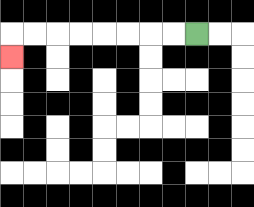{'start': '[8, 1]', 'end': '[0, 2]', 'path_directions': 'L,L,L,L,L,L,L,L,D', 'path_coordinates': '[[8, 1], [7, 1], [6, 1], [5, 1], [4, 1], [3, 1], [2, 1], [1, 1], [0, 1], [0, 2]]'}